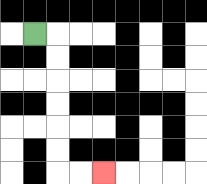{'start': '[1, 1]', 'end': '[4, 7]', 'path_directions': 'R,D,D,D,D,D,D,R,R', 'path_coordinates': '[[1, 1], [2, 1], [2, 2], [2, 3], [2, 4], [2, 5], [2, 6], [2, 7], [3, 7], [4, 7]]'}